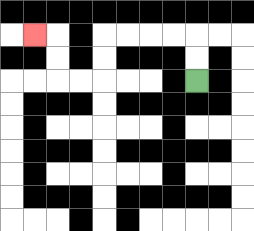{'start': '[8, 3]', 'end': '[1, 1]', 'path_directions': 'U,U,L,L,L,L,D,D,L,L,U,U,L', 'path_coordinates': '[[8, 3], [8, 2], [8, 1], [7, 1], [6, 1], [5, 1], [4, 1], [4, 2], [4, 3], [3, 3], [2, 3], [2, 2], [2, 1], [1, 1]]'}